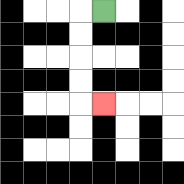{'start': '[4, 0]', 'end': '[4, 4]', 'path_directions': 'L,D,D,D,D,R', 'path_coordinates': '[[4, 0], [3, 0], [3, 1], [3, 2], [3, 3], [3, 4], [4, 4]]'}